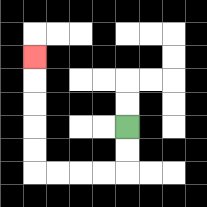{'start': '[5, 5]', 'end': '[1, 2]', 'path_directions': 'D,D,L,L,L,L,U,U,U,U,U', 'path_coordinates': '[[5, 5], [5, 6], [5, 7], [4, 7], [3, 7], [2, 7], [1, 7], [1, 6], [1, 5], [1, 4], [1, 3], [1, 2]]'}